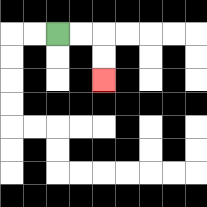{'start': '[2, 1]', 'end': '[4, 3]', 'path_directions': 'R,R,D,D', 'path_coordinates': '[[2, 1], [3, 1], [4, 1], [4, 2], [4, 3]]'}